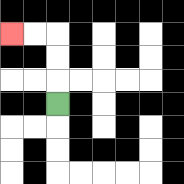{'start': '[2, 4]', 'end': '[0, 1]', 'path_directions': 'U,U,U,L,L', 'path_coordinates': '[[2, 4], [2, 3], [2, 2], [2, 1], [1, 1], [0, 1]]'}